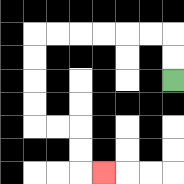{'start': '[7, 3]', 'end': '[4, 7]', 'path_directions': 'U,U,L,L,L,L,L,L,D,D,D,D,R,R,D,D,R', 'path_coordinates': '[[7, 3], [7, 2], [7, 1], [6, 1], [5, 1], [4, 1], [3, 1], [2, 1], [1, 1], [1, 2], [1, 3], [1, 4], [1, 5], [2, 5], [3, 5], [3, 6], [3, 7], [4, 7]]'}